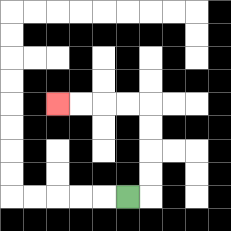{'start': '[5, 8]', 'end': '[2, 4]', 'path_directions': 'R,U,U,U,U,L,L,L,L', 'path_coordinates': '[[5, 8], [6, 8], [6, 7], [6, 6], [6, 5], [6, 4], [5, 4], [4, 4], [3, 4], [2, 4]]'}